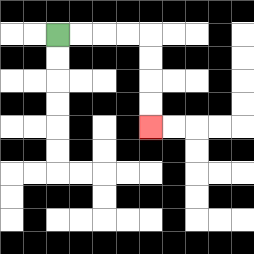{'start': '[2, 1]', 'end': '[6, 5]', 'path_directions': 'R,R,R,R,D,D,D,D', 'path_coordinates': '[[2, 1], [3, 1], [4, 1], [5, 1], [6, 1], [6, 2], [6, 3], [6, 4], [6, 5]]'}